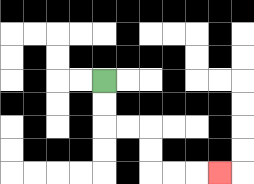{'start': '[4, 3]', 'end': '[9, 7]', 'path_directions': 'D,D,R,R,D,D,R,R,R', 'path_coordinates': '[[4, 3], [4, 4], [4, 5], [5, 5], [6, 5], [6, 6], [6, 7], [7, 7], [8, 7], [9, 7]]'}